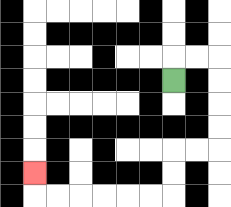{'start': '[7, 3]', 'end': '[1, 7]', 'path_directions': 'U,R,R,D,D,D,D,L,L,D,D,L,L,L,L,L,L,U', 'path_coordinates': '[[7, 3], [7, 2], [8, 2], [9, 2], [9, 3], [9, 4], [9, 5], [9, 6], [8, 6], [7, 6], [7, 7], [7, 8], [6, 8], [5, 8], [4, 8], [3, 8], [2, 8], [1, 8], [1, 7]]'}